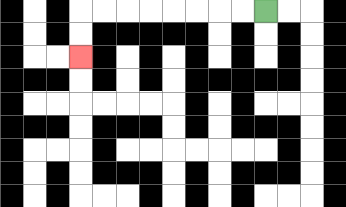{'start': '[11, 0]', 'end': '[3, 2]', 'path_directions': 'L,L,L,L,L,L,L,L,D,D', 'path_coordinates': '[[11, 0], [10, 0], [9, 0], [8, 0], [7, 0], [6, 0], [5, 0], [4, 0], [3, 0], [3, 1], [3, 2]]'}